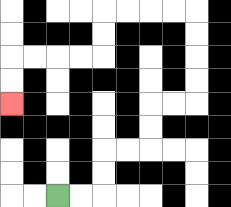{'start': '[2, 8]', 'end': '[0, 4]', 'path_directions': 'R,R,U,U,R,R,U,U,R,R,U,U,U,U,L,L,L,L,D,D,L,L,L,L,D,D', 'path_coordinates': '[[2, 8], [3, 8], [4, 8], [4, 7], [4, 6], [5, 6], [6, 6], [6, 5], [6, 4], [7, 4], [8, 4], [8, 3], [8, 2], [8, 1], [8, 0], [7, 0], [6, 0], [5, 0], [4, 0], [4, 1], [4, 2], [3, 2], [2, 2], [1, 2], [0, 2], [0, 3], [0, 4]]'}